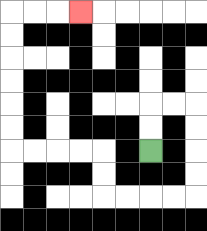{'start': '[6, 6]', 'end': '[3, 0]', 'path_directions': 'U,U,R,R,D,D,D,D,L,L,L,L,U,U,L,L,L,L,U,U,U,U,U,U,R,R,R', 'path_coordinates': '[[6, 6], [6, 5], [6, 4], [7, 4], [8, 4], [8, 5], [8, 6], [8, 7], [8, 8], [7, 8], [6, 8], [5, 8], [4, 8], [4, 7], [4, 6], [3, 6], [2, 6], [1, 6], [0, 6], [0, 5], [0, 4], [0, 3], [0, 2], [0, 1], [0, 0], [1, 0], [2, 0], [3, 0]]'}